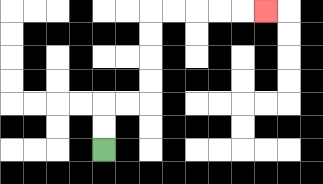{'start': '[4, 6]', 'end': '[11, 0]', 'path_directions': 'U,U,R,R,U,U,U,U,R,R,R,R,R', 'path_coordinates': '[[4, 6], [4, 5], [4, 4], [5, 4], [6, 4], [6, 3], [6, 2], [6, 1], [6, 0], [7, 0], [8, 0], [9, 0], [10, 0], [11, 0]]'}